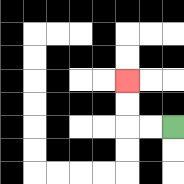{'start': '[7, 5]', 'end': '[5, 3]', 'path_directions': 'L,L,U,U', 'path_coordinates': '[[7, 5], [6, 5], [5, 5], [5, 4], [5, 3]]'}